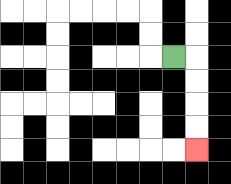{'start': '[7, 2]', 'end': '[8, 6]', 'path_directions': 'R,D,D,D,D', 'path_coordinates': '[[7, 2], [8, 2], [8, 3], [8, 4], [8, 5], [8, 6]]'}